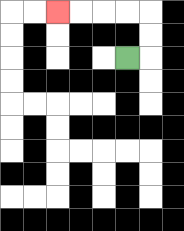{'start': '[5, 2]', 'end': '[2, 0]', 'path_directions': 'R,U,U,L,L,L,L', 'path_coordinates': '[[5, 2], [6, 2], [6, 1], [6, 0], [5, 0], [4, 0], [3, 0], [2, 0]]'}